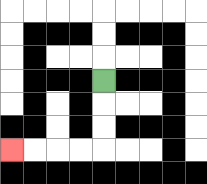{'start': '[4, 3]', 'end': '[0, 6]', 'path_directions': 'D,D,D,L,L,L,L', 'path_coordinates': '[[4, 3], [4, 4], [4, 5], [4, 6], [3, 6], [2, 6], [1, 6], [0, 6]]'}